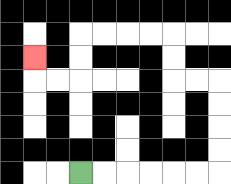{'start': '[3, 7]', 'end': '[1, 2]', 'path_directions': 'R,R,R,R,R,R,U,U,U,U,L,L,U,U,L,L,L,L,D,D,L,L,U', 'path_coordinates': '[[3, 7], [4, 7], [5, 7], [6, 7], [7, 7], [8, 7], [9, 7], [9, 6], [9, 5], [9, 4], [9, 3], [8, 3], [7, 3], [7, 2], [7, 1], [6, 1], [5, 1], [4, 1], [3, 1], [3, 2], [3, 3], [2, 3], [1, 3], [1, 2]]'}